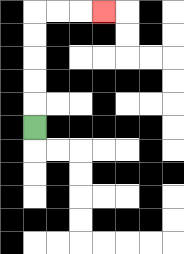{'start': '[1, 5]', 'end': '[4, 0]', 'path_directions': 'U,U,U,U,U,R,R,R', 'path_coordinates': '[[1, 5], [1, 4], [1, 3], [1, 2], [1, 1], [1, 0], [2, 0], [3, 0], [4, 0]]'}